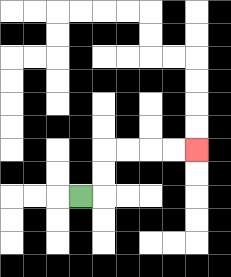{'start': '[3, 8]', 'end': '[8, 6]', 'path_directions': 'R,U,U,R,R,R,R', 'path_coordinates': '[[3, 8], [4, 8], [4, 7], [4, 6], [5, 6], [6, 6], [7, 6], [8, 6]]'}